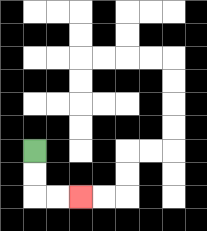{'start': '[1, 6]', 'end': '[3, 8]', 'path_directions': 'D,D,R,R', 'path_coordinates': '[[1, 6], [1, 7], [1, 8], [2, 8], [3, 8]]'}